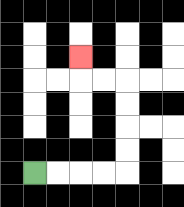{'start': '[1, 7]', 'end': '[3, 2]', 'path_directions': 'R,R,R,R,U,U,U,U,L,L,U', 'path_coordinates': '[[1, 7], [2, 7], [3, 7], [4, 7], [5, 7], [5, 6], [5, 5], [5, 4], [5, 3], [4, 3], [3, 3], [3, 2]]'}